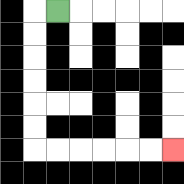{'start': '[2, 0]', 'end': '[7, 6]', 'path_directions': 'L,D,D,D,D,D,D,R,R,R,R,R,R', 'path_coordinates': '[[2, 0], [1, 0], [1, 1], [1, 2], [1, 3], [1, 4], [1, 5], [1, 6], [2, 6], [3, 6], [4, 6], [5, 6], [6, 6], [7, 6]]'}